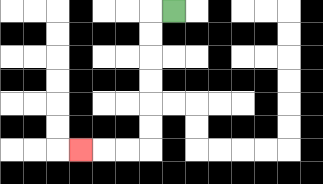{'start': '[7, 0]', 'end': '[3, 6]', 'path_directions': 'L,D,D,D,D,D,D,L,L,L', 'path_coordinates': '[[7, 0], [6, 0], [6, 1], [6, 2], [6, 3], [6, 4], [6, 5], [6, 6], [5, 6], [4, 6], [3, 6]]'}